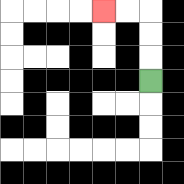{'start': '[6, 3]', 'end': '[4, 0]', 'path_directions': 'U,U,U,L,L', 'path_coordinates': '[[6, 3], [6, 2], [6, 1], [6, 0], [5, 0], [4, 0]]'}